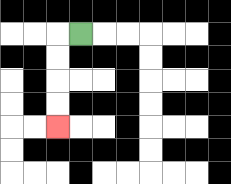{'start': '[3, 1]', 'end': '[2, 5]', 'path_directions': 'L,D,D,D,D', 'path_coordinates': '[[3, 1], [2, 1], [2, 2], [2, 3], [2, 4], [2, 5]]'}